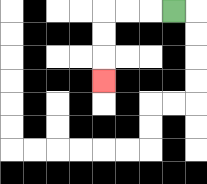{'start': '[7, 0]', 'end': '[4, 3]', 'path_directions': 'L,L,L,D,D,D', 'path_coordinates': '[[7, 0], [6, 0], [5, 0], [4, 0], [4, 1], [4, 2], [4, 3]]'}